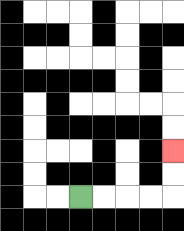{'start': '[3, 8]', 'end': '[7, 6]', 'path_directions': 'R,R,R,R,U,U', 'path_coordinates': '[[3, 8], [4, 8], [5, 8], [6, 8], [7, 8], [7, 7], [7, 6]]'}